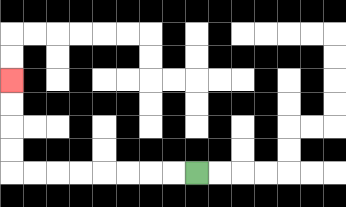{'start': '[8, 7]', 'end': '[0, 3]', 'path_directions': 'L,L,L,L,L,L,L,L,U,U,U,U', 'path_coordinates': '[[8, 7], [7, 7], [6, 7], [5, 7], [4, 7], [3, 7], [2, 7], [1, 7], [0, 7], [0, 6], [0, 5], [0, 4], [0, 3]]'}